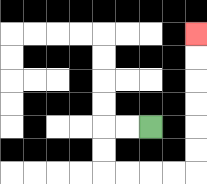{'start': '[6, 5]', 'end': '[8, 1]', 'path_directions': 'L,L,D,D,R,R,R,R,U,U,U,U,U,U', 'path_coordinates': '[[6, 5], [5, 5], [4, 5], [4, 6], [4, 7], [5, 7], [6, 7], [7, 7], [8, 7], [8, 6], [8, 5], [8, 4], [8, 3], [8, 2], [8, 1]]'}